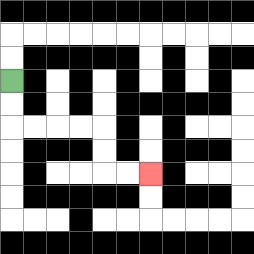{'start': '[0, 3]', 'end': '[6, 7]', 'path_directions': 'D,D,R,R,R,R,D,D,R,R', 'path_coordinates': '[[0, 3], [0, 4], [0, 5], [1, 5], [2, 5], [3, 5], [4, 5], [4, 6], [4, 7], [5, 7], [6, 7]]'}